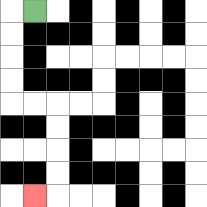{'start': '[1, 0]', 'end': '[1, 8]', 'path_directions': 'L,D,D,D,D,R,R,D,D,D,D,L', 'path_coordinates': '[[1, 0], [0, 0], [0, 1], [0, 2], [0, 3], [0, 4], [1, 4], [2, 4], [2, 5], [2, 6], [2, 7], [2, 8], [1, 8]]'}